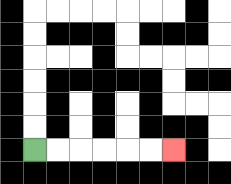{'start': '[1, 6]', 'end': '[7, 6]', 'path_directions': 'R,R,R,R,R,R', 'path_coordinates': '[[1, 6], [2, 6], [3, 6], [4, 6], [5, 6], [6, 6], [7, 6]]'}